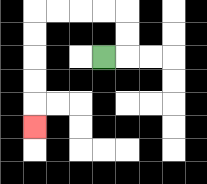{'start': '[4, 2]', 'end': '[1, 5]', 'path_directions': 'R,U,U,L,L,L,L,D,D,D,D,D', 'path_coordinates': '[[4, 2], [5, 2], [5, 1], [5, 0], [4, 0], [3, 0], [2, 0], [1, 0], [1, 1], [1, 2], [1, 3], [1, 4], [1, 5]]'}